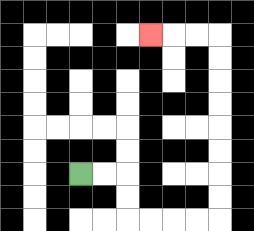{'start': '[3, 7]', 'end': '[6, 1]', 'path_directions': 'R,R,D,D,R,R,R,R,U,U,U,U,U,U,U,U,L,L,L', 'path_coordinates': '[[3, 7], [4, 7], [5, 7], [5, 8], [5, 9], [6, 9], [7, 9], [8, 9], [9, 9], [9, 8], [9, 7], [9, 6], [9, 5], [9, 4], [9, 3], [9, 2], [9, 1], [8, 1], [7, 1], [6, 1]]'}